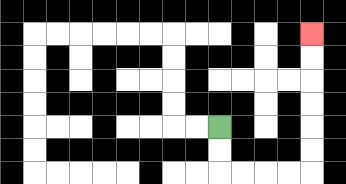{'start': '[9, 5]', 'end': '[13, 1]', 'path_directions': 'D,D,R,R,R,R,U,U,U,U,U,U', 'path_coordinates': '[[9, 5], [9, 6], [9, 7], [10, 7], [11, 7], [12, 7], [13, 7], [13, 6], [13, 5], [13, 4], [13, 3], [13, 2], [13, 1]]'}